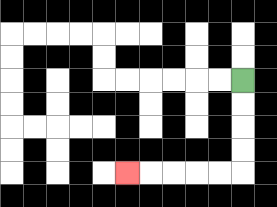{'start': '[10, 3]', 'end': '[5, 7]', 'path_directions': 'D,D,D,D,L,L,L,L,L', 'path_coordinates': '[[10, 3], [10, 4], [10, 5], [10, 6], [10, 7], [9, 7], [8, 7], [7, 7], [6, 7], [5, 7]]'}